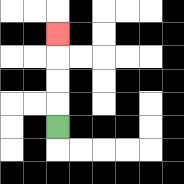{'start': '[2, 5]', 'end': '[2, 1]', 'path_directions': 'U,U,U,U', 'path_coordinates': '[[2, 5], [2, 4], [2, 3], [2, 2], [2, 1]]'}